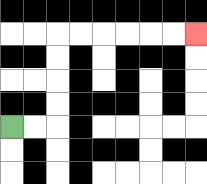{'start': '[0, 5]', 'end': '[8, 1]', 'path_directions': 'R,R,U,U,U,U,R,R,R,R,R,R', 'path_coordinates': '[[0, 5], [1, 5], [2, 5], [2, 4], [2, 3], [2, 2], [2, 1], [3, 1], [4, 1], [5, 1], [6, 1], [7, 1], [8, 1]]'}